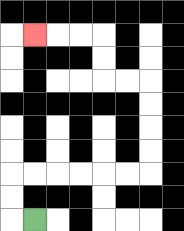{'start': '[1, 9]', 'end': '[1, 1]', 'path_directions': 'L,U,U,R,R,R,R,R,R,U,U,U,U,L,L,U,U,L,L,L', 'path_coordinates': '[[1, 9], [0, 9], [0, 8], [0, 7], [1, 7], [2, 7], [3, 7], [4, 7], [5, 7], [6, 7], [6, 6], [6, 5], [6, 4], [6, 3], [5, 3], [4, 3], [4, 2], [4, 1], [3, 1], [2, 1], [1, 1]]'}